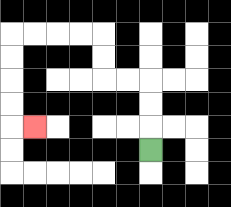{'start': '[6, 6]', 'end': '[1, 5]', 'path_directions': 'U,U,U,L,L,U,U,L,L,L,L,D,D,D,D,R', 'path_coordinates': '[[6, 6], [6, 5], [6, 4], [6, 3], [5, 3], [4, 3], [4, 2], [4, 1], [3, 1], [2, 1], [1, 1], [0, 1], [0, 2], [0, 3], [0, 4], [0, 5], [1, 5]]'}